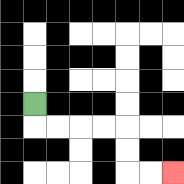{'start': '[1, 4]', 'end': '[7, 7]', 'path_directions': 'D,R,R,R,R,D,D,R,R', 'path_coordinates': '[[1, 4], [1, 5], [2, 5], [3, 5], [4, 5], [5, 5], [5, 6], [5, 7], [6, 7], [7, 7]]'}